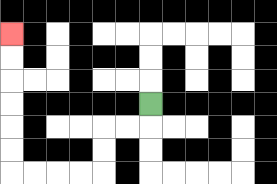{'start': '[6, 4]', 'end': '[0, 1]', 'path_directions': 'D,L,L,D,D,L,L,L,L,U,U,U,U,U,U', 'path_coordinates': '[[6, 4], [6, 5], [5, 5], [4, 5], [4, 6], [4, 7], [3, 7], [2, 7], [1, 7], [0, 7], [0, 6], [0, 5], [0, 4], [0, 3], [0, 2], [0, 1]]'}